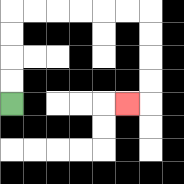{'start': '[0, 4]', 'end': '[5, 4]', 'path_directions': 'U,U,U,U,R,R,R,R,R,R,D,D,D,D,L', 'path_coordinates': '[[0, 4], [0, 3], [0, 2], [0, 1], [0, 0], [1, 0], [2, 0], [3, 0], [4, 0], [5, 0], [6, 0], [6, 1], [6, 2], [6, 3], [6, 4], [5, 4]]'}